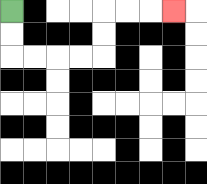{'start': '[0, 0]', 'end': '[7, 0]', 'path_directions': 'D,D,R,R,R,R,U,U,R,R,R', 'path_coordinates': '[[0, 0], [0, 1], [0, 2], [1, 2], [2, 2], [3, 2], [4, 2], [4, 1], [4, 0], [5, 0], [6, 0], [7, 0]]'}